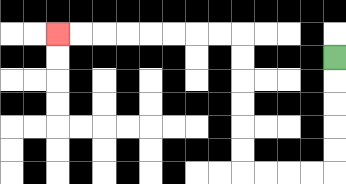{'start': '[14, 2]', 'end': '[2, 1]', 'path_directions': 'D,D,D,D,D,L,L,L,L,U,U,U,U,U,U,L,L,L,L,L,L,L,L', 'path_coordinates': '[[14, 2], [14, 3], [14, 4], [14, 5], [14, 6], [14, 7], [13, 7], [12, 7], [11, 7], [10, 7], [10, 6], [10, 5], [10, 4], [10, 3], [10, 2], [10, 1], [9, 1], [8, 1], [7, 1], [6, 1], [5, 1], [4, 1], [3, 1], [2, 1]]'}